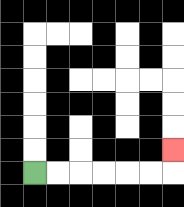{'start': '[1, 7]', 'end': '[7, 6]', 'path_directions': 'R,R,R,R,R,R,U', 'path_coordinates': '[[1, 7], [2, 7], [3, 7], [4, 7], [5, 7], [6, 7], [7, 7], [7, 6]]'}